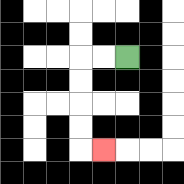{'start': '[5, 2]', 'end': '[4, 6]', 'path_directions': 'L,L,D,D,D,D,R', 'path_coordinates': '[[5, 2], [4, 2], [3, 2], [3, 3], [3, 4], [3, 5], [3, 6], [4, 6]]'}